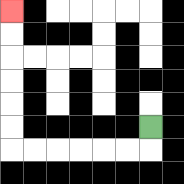{'start': '[6, 5]', 'end': '[0, 0]', 'path_directions': 'D,L,L,L,L,L,L,U,U,U,U,U,U', 'path_coordinates': '[[6, 5], [6, 6], [5, 6], [4, 6], [3, 6], [2, 6], [1, 6], [0, 6], [0, 5], [0, 4], [0, 3], [0, 2], [0, 1], [0, 0]]'}